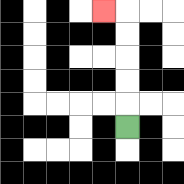{'start': '[5, 5]', 'end': '[4, 0]', 'path_directions': 'U,U,U,U,U,L', 'path_coordinates': '[[5, 5], [5, 4], [5, 3], [5, 2], [5, 1], [5, 0], [4, 0]]'}